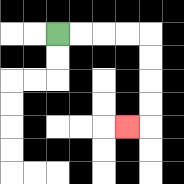{'start': '[2, 1]', 'end': '[5, 5]', 'path_directions': 'R,R,R,R,D,D,D,D,L', 'path_coordinates': '[[2, 1], [3, 1], [4, 1], [5, 1], [6, 1], [6, 2], [6, 3], [6, 4], [6, 5], [5, 5]]'}